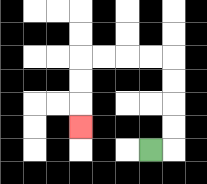{'start': '[6, 6]', 'end': '[3, 5]', 'path_directions': 'R,U,U,U,U,L,L,L,L,D,D,D', 'path_coordinates': '[[6, 6], [7, 6], [7, 5], [7, 4], [7, 3], [7, 2], [6, 2], [5, 2], [4, 2], [3, 2], [3, 3], [3, 4], [3, 5]]'}